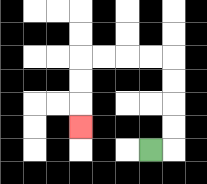{'start': '[6, 6]', 'end': '[3, 5]', 'path_directions': 'R,U,U,U,U,L,L,L,L,D,D,D', 'path_coordinates': '[[6, 6], [7, 6], [7, 5], [7, 4], [7, 3], [7, 2], [6, 2], [5, 2], [4, 2], [3, 2], [3, 3], [3, 4], [3, 5]]'}